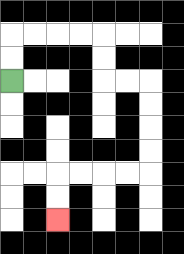{'start': '[0, 3]', 'end': '[2, 9]', 'path_directions': 'U,U,R,R,R,R,D,D,R,R,D,D,D,D,L,L,L,L,D,D', 'path_coordinates': '[[0, 3], [0, 2], [0, 1], [1, 1], [2, 1], [3, 1], [4, 1], [4, 2], [4, 3], [5, 3], [6, 3], [6, 4], [6, 5], [6, 6], [6, 7], [5, 7], [4, 7], [3, 7], [2, 7], [2, 8], [2, 9]]'}